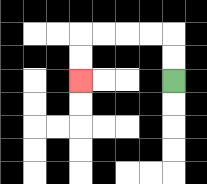{'start': '[7, 3]', 'end': '[3, 3]', 'path_directions': 'U,U,L,L,L,L,D,D', 'path_coordinates': '[[7, 3], [7, 2], [7, 1], [6, 1], [5, 1], [4, 1], [3, 1], [3, 2], [3, 3]]'}